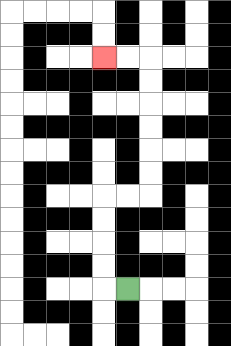{'start': '[5, 12]', 'end': '[4, 2]', 'path_directions': 'L,U,U,U,U,R,R,U,U,U,U,U,U,L,L', 'path_coordinates': '[[5, 12], [4, 12], [4, 11], [4, 10], [4, 9], [4, 8], [5, 8], [6, 8], [6, 7], [6, 6], [6, 5], [6, 4], [6, 3], [6, 2], [5, 2], [4, 2]]'}